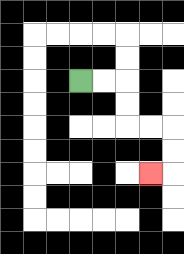{'start': '[3, 3]', 'end': '[6, 7]', 'path_directions': 'R,R,D,D,R,R,D,D,L', 'path_coordinates': '[[3, 3], [4, 3], [5, 3], [5, 4], [5, 5], [6, 5], [7, 5], [7, 6], [7, 7], [6, 7]]'}